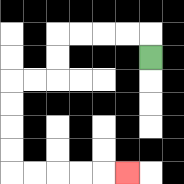{'start': '[6, 2]', 'end': '[5, 7]', 'path_directions': 'U,L,L,L,L,D,D,L,L,D,D,D,D,R,R,R,R,R', 'path_coordinates': '[[6, 2], [6, 1], [5, 1], [4, 1], [3, 1], [2, 1], [2, 2], [2, 3], [1, 3], [0, 3], [0, 4], [0, 5], [0, 6], [0, 7], [1, 7], [2, 7], [3, 7], [4, 7], [5, 7]]'}